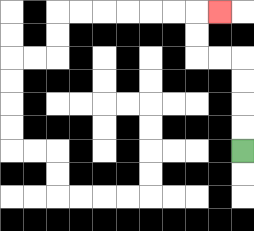{'start': '[10, 6]', 'end': '[9, 0]', 'path_directions': 'U,U,U,U,L,L,U,U,R', 'path_coordinates': '[[10, 6], [10, 5], [10, 4], [10, 3], [10, 2], [9, 2], [8, 2], [8, 1], [8, 0], [9, 0]]'}